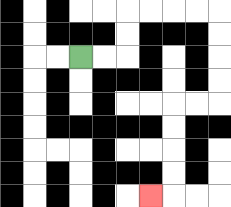{'start': '[3, 2]', 'end': '[6, 8]', 'path_directions': 'R,R,U,U,R,R,R,R,D,D,D,D,L,L,D,D,D,D,L', 'path_coordinates': '[[3, 2], [4, 2], [5, 2], [5, 1], [5, 0], [6, 0], [7, 0], [8, 0], [9, 0], [9, 1], [9, 2], [9, 3], [9, 4], [8, 4], [7, 4], [7, 5], [7, 6], [7, 7], [7, 8], [6, 8]]'}